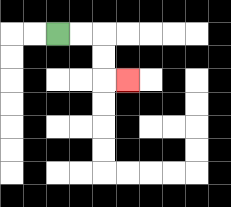{'start': '[2, 1]', 'end': '[5, 3]', 'path_directions': 'R,R,D,D,R', 'path_coordinates': '[[2, 1], [3, 1], [4, 1], [4, 2], [4, 3], [5, 3]]'}